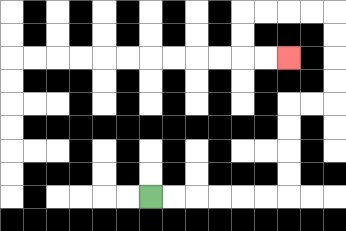{'start': '[6, 8]', 'end': '[12, 2]', 'path_directions': 'R,R,R,R,R,R,U,U,U,U,R,R,U,U,U,U,L,L,L,L,D,D,R,R', 'path_coordinates': '[[6, 8], [7, 8], [8, 8], [9, 8], [10, 8], [11, 8], [12, 8], [12, 7], [12, 6], [12, 5], [12, 4], [13, 4], [14, 4], [14, 3], [14, 2], [14, 1], [14, 0], [13, 0], [12, 0], [11, 0], [10, 0], [10, 1], [10, 2], [11, 2], [12, 2]]'}